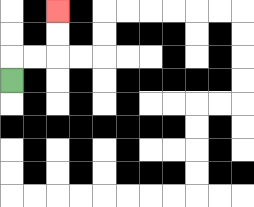{'start': '[0, 3]', 'end': '[2, 0]', 'path_directions': 'U,R,R,U,U', 'path_coordinates': '[[0, 3], [0, 2], [1, 2], [2, 2], [2, 1], [2, 0]]'}